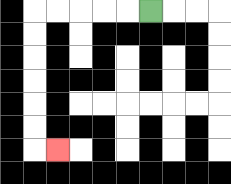{'start': '[6, 0]', 'end': '[2, 6]', 'path_directions': 'L,L,L,L,L,D,D,D,D,D,D,R', 'path_coordinates': '[[6, 0], [5, 0], [4, 0], [3, 0], [2, 0], [1, 0], [1, 1], [1, 2], [1, 3], [1, 4], [1, 5], [1, 6], [2, 6]]'}